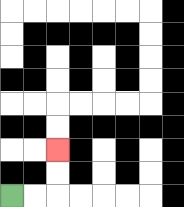{'start': '[0, 8]', 'end': '[2, 6]', 'path_directions': 'R,R,U,U', 'path_coordinates': '[[0, 8], [1, 8], [2, 8], [2, 7], [2, 6]]'}